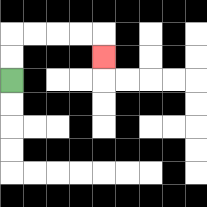{'start': '[0, 3]', 'end': '[4, 2]', 'path_directions': 'U,U,R,R,R,R,D', 'path_coordinates': '[[0, 3], [0, 2], [0, 1], [1, 1], [2, 1], [3, 1], [4, 1], [4, 2]]'}